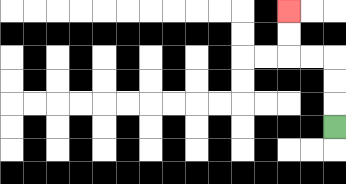{'start': '[14, 5]', 'end': '[12, 0]', 'path_directions': 'U,U,U,L,L,U,U', 'path_coordinates': '[[14, 5], [14, 4], [14, 3], [14, 2], [13, 2], [12, 2], [12, 1], [12, 0]]'}